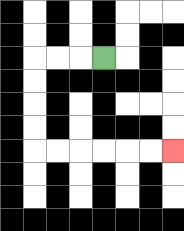{'start': '[4, 2]', 'end': '[7, 6]', 'path_directions': 'L,L,L,D,D,D,D,R,R,R,R,R,R', 'path_coordinates': '[[4, 2], [3, 2], [2, 2], [1, 2], [1, 3], [1, 4], [1, 5], [1, 6], [2, 6], [3, 6], [4, 6], [5, 6], [6, 6], [7, 6]]'}